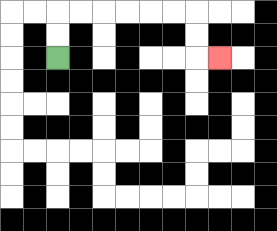{'start': '[2, 2]', 'end': '[9, 2]', 'path_directions': 'U,U,R,R,R,R,R,R,D,D,R', 'path_coordinates': '[[2, 2], [2, 1], [2, 0], [3, 0], [4, 0], [5, 0], [6, 0], [7, 0], [8, 0], [8, 1], [8, 2], [9, 2]]'}